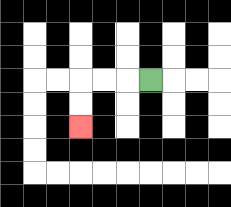{'start': '[6, 3]', 'end': '[3, 5]', 'path_directions': 'L,L,L,D,D', 'path_coordinates': '[[6, 3], [5, 3], [4, 3], [3, 3], [3, 4], [3, 5]]'}